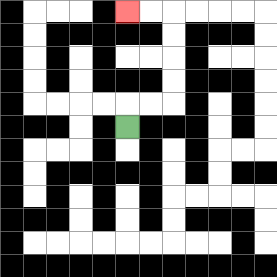{'start': '[5, 5]', 'end': '[5, 0]', 'path_directions': 'U,R,R,U,U,U,U,L,L', 'path_coordinates': '[[5, 5], [5, 4], [6, 4], [7, 4], [7, 3], [7, 2], [7, 1], [7, 0], [6, 0], [5, 0]]'}